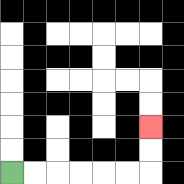{'start': '[0, 7]', 'end': '[6, 5]', 'path_directions': 'R,R,R,R,R,R,U,U', 'path_coordinates': '[[0, 7], [1, 7], [2, 7], [3, 7], [4, 7], [5, 7], [6, 7], [6, 6], [6, 5]]'}